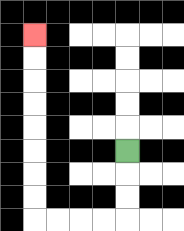{'start': '[5, 6]', 'end': '[1, 1]', 'path_directions': 'D,D,D,L,L,L,L,U,U,U,U,U,U,U,U', 'path_coordinates': '[[5, 6], [5, 7], [5, 8], [5, 9], [4, 9], [3, 9], [2, 9], [1, 9], [1, 8], [1, 7], [1, 6], [1, 5], [1, 4], [1, 3], [1, 2], [1, 1]]'}